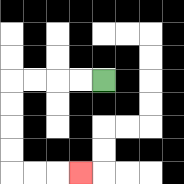{'start': '[4, 3]', 'end': '[3, 7]', 'path_directions': 'L,L,L,L,D,D,D,D,R,R,R', 'path_coordinates': '[[4, 3], [3, 3], [2, 3], [1, 3], [0, 3], [0, 4], [0, 5], [0, 6], [0, 7], [1, 7], [2, 7], [3, 7]]'}